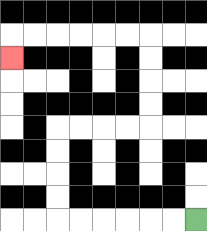{'start': '[8, 9]', 'end': '[0, 2]', 'path_directions': 'L,L,L,L,L,L,U,U,U,U,R,R,R,R,U,U,U,U,L,L,L,L,L,L,D', 'path_coordinates': '[[8, 9], [7, 9], [6, 9], [5, 9], [4, 9], [3, 9], [2, 9], [2, 8], [2, 7], [2, 6], [2, 5], [3, 5], [4, 5], [5, 5], [6, 5], [6, 4], [6, 3], [6, 2], [6, 1], [5, 1], [4, 1], [3, 1], [2, 1], [1, 1], [0, 1], [0, 2]]'}